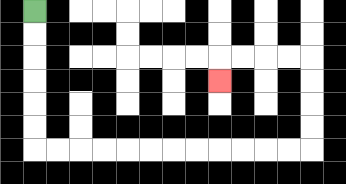{'start': '[1, 0]', 'end': '[9, 3]', 'path_directions': 'D,D,D,D,D,D,R,R,R,R,R,R,R,R,R,R,R,R,U,U,U,U,L,L,L,L,D', 'path_coordinates': '[[1, 0], [1, 1], [1, 2], [1, 3], [1, 4], [1, 5], [1, 6], [2, 6], [3, 6], [4, 6], [5, 6], [6, 6], [7, 6], [8, 6], [9, 6], [10, 6], [11, 6], [12, 6], [13, 6], [13, 5], [13, 4], [13, 3], [13, 2], [12, 2], [11, 2], [10, 2], [9, 2], [9, 3]]'}